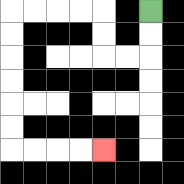{'start': '[6, 0]', 'end': '[4, 6]', 'path_directions': 'D,D,L,L,U,U,L,L,L,L,D,D,D,D,D,D,R,R,R,R', 'path_coordinates': '[[6, 0], [6, 1], [6, 2], [5, 2], [4, 2], [4, 1], [4, 0], [3, 0], [2, 0], [1, 0], [0, 0], [0, 1], [0, 2], [0, 3], [0, 4], [0, 5], [0, 6], [1, 6], [2, 6], [3, 6], [4, 6]]'}